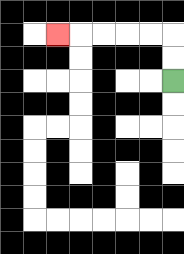{'start': '[7, 3]', 'end': '[2, 1]', 'path_directions': 'U,U,L,L,L,L,L', 'path_coordinates': '[[7, 3], [7, 2], [7, 1], [6, 1], [5, 1], [4, 1], [3, 1], [2, 1]]'}